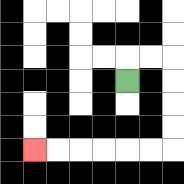{'start': '[5, 3]', 'end': '[1, 6]', 'path_directions': 'U,R,R,D,D,D,D,L,L,L,L,L,L', 'path_coordinates': '[[5, 3], [5, 2], [6, 2], [7, 2], [7, 3], [7, 4], [7, 5], [7, 6], [6, 6], [5, 6], [4, 6], [3, 6], [2, 6], [1, 6]]'}